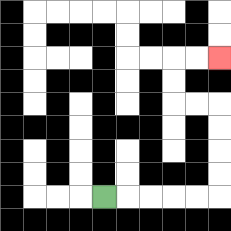{'start': '[4, 8]', 'end': '[9, 2]', 'path_directions': 'R,R,R,R,R,U,U,U,U,L,L,U,U,R,R', 'path_coordinates': '[[4, 8], [5, 8], [6, 8], [7, 8], [8, 8], [9, 8], [9, 7], [9, 6], [9, 5], [9, 4], [8, 4], [7, 4], [7, 3], [7, 2], [8, 2], [9, 2]]'}